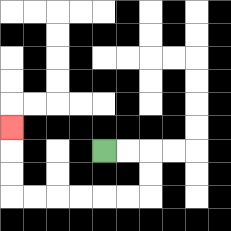{'start': '[4, 6]', 'end': '[0, 5]', 'path_directions': 'R,R,D,D,L,L,L,L,L,L,U,U,U', 'path_coordinates': '[[4, 6], [5, 6], [6, 6], [6, 7], [6, 8], [5, 8], [4, 8], [3, 8], [2, 8], [1, 8], [0, 8], [0, 7], [0, 6], [0, 5]]'}